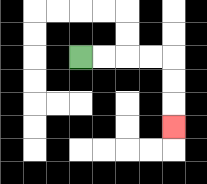{'start': '[3, 2]', 'end': '[7, 5]', 'path_directions': 'R,R,R,R,D,D,D', 'path_coordinates': '[[3, 2], [4, 2], [5, 2], [6, 2], [7, 2], [7, 3], [7, 4], [7, 5]]'}